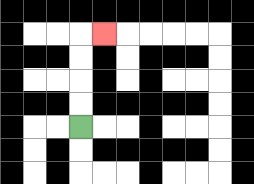{'start': '[3, 5]', 'end': '[4, 1]', 'path_directions': 'U,U,U,U,R', 'path_coordinates': '[[3, 5], [3, 4], [3, 3], [3, 2], [3, 1], [4, 1]]'}